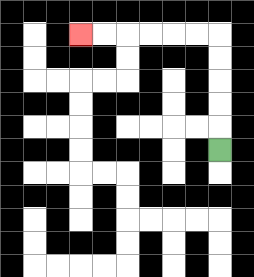{'start': '[9, 6]', 'end': '[3, 1]', 'path_directions': 'U,U,U,U,U,L,L,L,L,L,L', 'path_coordinates': '[[9, 6], [9, 5], [9, 4], [9, 3], [9, 2], [9, 1], [8, 1], [7, 1], [6, 1], [5, 1], [4, 1], [3, 1]]'}